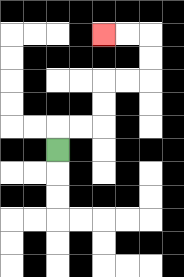{'start': '[2, 6]', 'end': '[4, 1]', 'path_directions': 'U,R,R,U,U,R,R,U,U,L,L', 'path_coordinates': '[[2, 6], [2, 5], [3, 5], [4, 5], [4, 4], [4, 3], [5, 3], [6, 3], [6, 2], [6, 1], [5, 1], [4, 1]]'}